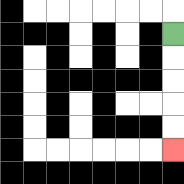{'start': '[7, 1]', 'end': '[7, 6]', 'path_directions': 'D,D,D,D,D', 'path_coordinates': '[[7, 1], [7, 2], [7, 3], [7, 4], [7, 5], [7, 6]]'}